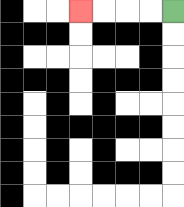{'start': '[7, 0]', 'end': '[3, 0]', 'path_directions': 'L,L,L,L', 'path_coordinates': '[[7, 0], [6, 0], [5, 0], [4, 0], [3, 0]]'}